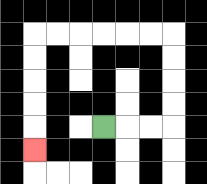{'start': '[4, 5]', 'end': '[1, 6]', 'path_directions': 'R,R,R,U,U,U,U,L,L,L,L,L,L,D,D,D,D,D', 'path_coordinates': '[[4, 5], [5, 5], [6, 5], [7, 5], [7, 4], [7, 3], [7, 2], [7, 1], [6, 1], [5, 1], [4, 1], [3, 1], [2, 1], [1, 1], [1, 2], [1, 3], [1, 4], [1, 5], [1, 6]]'}